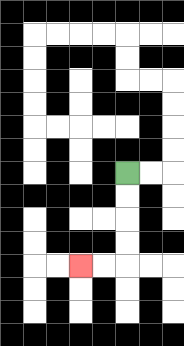{'start': '[5, 7]', 'end': '[3, 11]', 'path_directions': 'D,D,D,D,L,L', 'path_coordinates': '[[5, 7], [5, 8], [5, 9], [5, 10], [5, 11], [4, 11], [3, 11]]'}